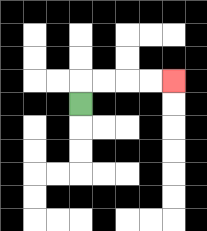{'start': '[3, 4]', 'end': '[7, 3]', 'path_directions': 'U,R,R,R,R', 'path_coordinates': '[[3, 4], [3, 3], [4, 3], [5, 3], [6, 3], [7, 3]]'}